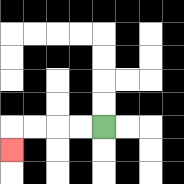{'start': '[4, 5]', 'end': '[0, 6]', 'path_directions': 'L,L,L,L,D', 'path_coordinates': '[[4, 5], [3, 5], [2, 5], [1, 5], [0, 5], [0, 6]]'}